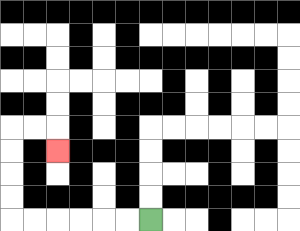{'start': '[6, 9]', 'end': '[2, 6]', 'path_directions': 'L,L,L,L,L,L,U,U,U,U,R,R,D', 'path_coordinates': '[[6, 9], [5, 9], [4, 9], [3, 9], [2, 9], [1, 9], [0, 9], [0, 8], [0, 7], [0, 6], [0, 5], [1, 5], [2, 5], [2, 6]]'}